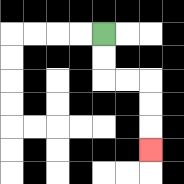{'start': '[4, 1]', 'end': '[6, 6]', 'path_directions': 'D,D,R,R,D,D,D', 'path_coordinates': '[[4, 1], [4, 2], [4, 3], [5, 3], [6, 3], [6, 4], [6, 5], [6, 6]]'}